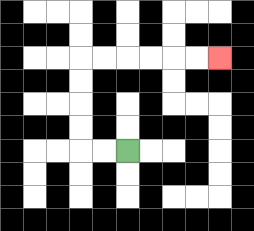{'start': '[5, 6]', 'end': '[9, 2]', 'path_directions': 'L,L,U,U,U,U,R,R,R,R,R,R', 'path_coordinates': '[[5, 6], [4, 6], [3, 6], [3, 5], [3, 4], [3, 3], [3, 2], [4, 2], [5, 2], [6, 2], [7, 2], [8, 2], [9, 2]]'}